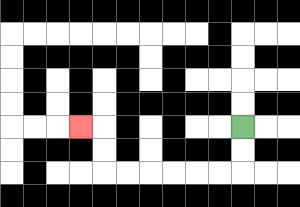{'start': '[10, 5]', 'end': '[3, 5]', 'path_directions': 'D,D,L,L,L,L,L,L,U,U,L', 'path_coordinates': '[[10, 5], [10, 6], [10, 7], [9, 7], [8, 7], [7, 7], [6, 7], [5, 7], [4, 7], [4, 6], [4, 5], [3, 5]]'}